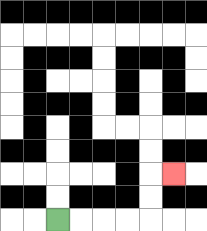{'start': '[2, 9]', 'end': '[7, 7]', 'path_directions': 'R,R,R,R,U,U,R', 'path_coordinates': '[[2, 9], [3, 9], [4, 9], [5, 9], [6, 9], [6, 8], [6, 7], [7, 7]]'}